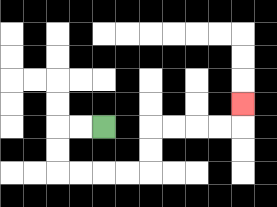{'start': '[4, 5]', 'end': '[10, 4]', 'path_directions': 'L,L,D,D,R,R,R,R,U,U,R,R,R,R,U', 'path_coordinates': '[[4, 5], [3, 5], [2, 5], [2, 6], [2, 7], [3, 7], [4, 7], [5, 7], [6, 7], [6, 6], [6, 5], [7, 5], [8, 5], [9, 5], [10, 5], [10, 4]]'}